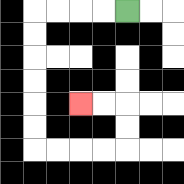{'start': '[5, 0]', 'end': '[3, 4]', 'path_directions': 'L,L,L,L,D,D,D,D,D,D,R,R,R,R,U,U,L,L', 'path_coordinates': '[[5, 0], [4, 0], [3, 0], [2, 0], [1, 0], [1, 1], [1, 2], [1, 3], [1, 4], [1, 5], [1, 6], [2, 6], [3, 6], [4, 6], [5, 6], [5, 5], [5, 4], [4, 4], [3, 4]]'}